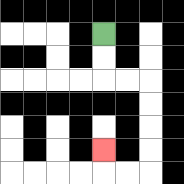{'start': '[4, 1]', 'end': '[4, 6]', 'path_directions': 'D,D,R,R,D,D,D,D,L,L,U', 'path_coordinates': '[[4, 1], [4, 2], [4, 3], [5, 3], [6, 3], [6, 4], [6, 5], [6, 6], [6, 7], [5, 7], [4, 7], [4, 6]]'}